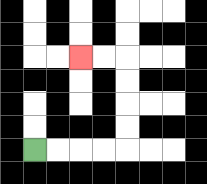{'start': '[1, 6]', 'end': '[3, 2]', 'path_directions': 'R,R,R,R,U,U,U,U,L,L', 'path_coordinates': '[[1, 6], [2, 6], [3, 6], [4, 6], [5, 6], [5, 5], [5, 4], [5, 3], [5, 2], [4, 2], [3, 2]]'}